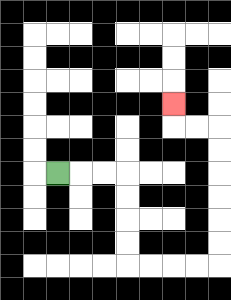{'start': '[2, 7]', 'end': '[7, 4]', 'path_directions': 'R,R,R,D,D,D,D,R,R,R,R,U,U,U,U,U,U,L,L,U', 'path_coordinates': '[[2, 7], [3, 7], [4, 7], [5, 7], [5, 8], [5, 9], [5, 10], [5, 11], [6, 11], [7, 11], [8, 11], [9, 11], [9, 10], [9, 9], [9, 8], [9, 7], [9, 6], [9, 5], [8, 5], [7, 5], [7, 4]]'}